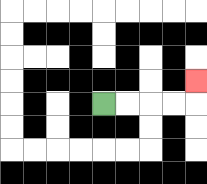{'start': '[4, 4]', 'end': '[8, 3]', 'path_directions': 'R,R,R,R,U', 'path_coordinates': '[[4, 4], [5, 4], [6, 4], [7, 4], [8, 4], [8, 3]]'}